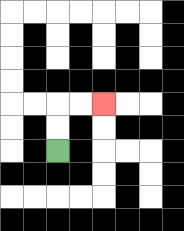{'start': '[2, 6]', 'end': '[4, 4]', 'path_directions': 'U,U,R,R', 'path_coordinates': '[[2, 6], [2, 5], [2, 4], [3, 4], [4, 4]]'}